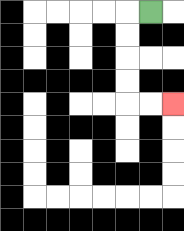{'start': '[6, 0]', 'end': '[7, 4]', 'path_directions': 'L,D,D,D,D,R,R', 'path_coordinates': '[[6, 0], [5, 0], [5, 1], [5, 2], [5, 3], [5, 4], [6, 4], [7, 4]]'}